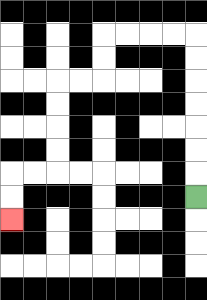{'start': '[8, 8]', 'end': '[0, 9]', 'path_directions': 'U,U,U,U,U,U,U,L,L,L,L,D,D,L,L,D,D,D,D,L,L,D,D', 'path_coordinates': '[[8, 8], [8, 7], [8, 6], [8, 5], [8, 4], [8, 3], [8, 2], [8, 1], [7, 1], [6, 1], [5, 1], [4, 1], [4, 2], [4, 3], [3, 3], [2, 3], [2, 4], [2, 5], [2, 6], [2, 7], [1, 7], [0, 7], [0, 8], [0, 9]]'}